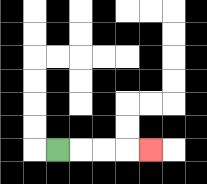{'start': '[2, 6]', 'end': '[6, 6]', 'path_directions': 'R,R,R,R', 'path_coordinates': '[[2, 6], [3, 6], [4, 6], [5, 6], [6, 6]]'}